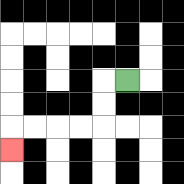{'start': '[5, 3]', 'end': '[0, 6]', 'path_directions': 'L,D,D,L,L,L,L,D', 'path_coordinates': '[[5, 3], [4, 3], [4, 4], [4, 5], [3, 5], [2, 5], [1, 5], [0, 5], [0, 6]]'}